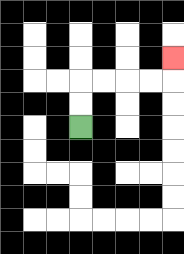{'start': '[3, 5]', 'end': '[7, 2]', 'path_directions': 'U,U,R,R,R,R,U', 'path_coordinates': '[[3, 5], [3, 4], [3, 3], [4, 3], [5, 3], [6, 3], [7, 3], [7, 2]]'}